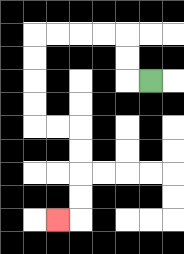{'start': '[6, 3]', 'end': '[2, 9]', 'path_directions': 'L,U,U,L,L,L,L,D,D,D,D,R,R,D,D,D,D,L', 'path_coordinates': '[[6, 3], [5, 3], [5, 2], [5, 1], [4, 1], [3, 1], [2, 1], [1, 1], [1, 2], [1, 3], [1, 4], [1, 5], [2, 5], [3, 5], [3, 6], [3, 7], [3, 8], [3, 9], [2, 9]]'}